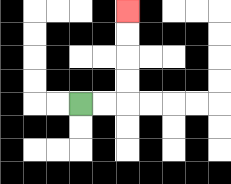{'start': '[3, 4]', 'end': '[5, 0]', 'path_directions': 'R,R,U,U,U,U', 'path_coordinates': '[[3, 4], [4, 4], [5, 4], [5, 3], [5, 2], [5, 1], [5, 0]]'}